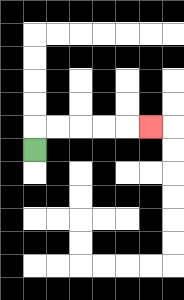{'start': '[1, 6]', 'end': '[6, 5]', 'path_directions': 'U,R,R,R,R,R', 'path_coordinates': '[[1, 6], [1, 5], [2, 5], [3, 5], [4, 5], [5, 5], [6, 5]]'}